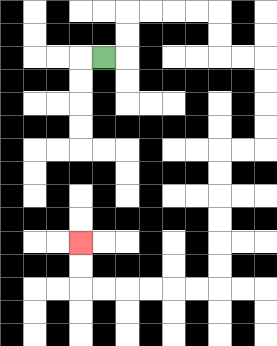{'start': '[4, 2]', 'end': '[3, 10]', 'path_directions': 'R,U,U,R,R,R,R,D,D,R,R,D,D,D,D,L,L,D,D,D,D,D,D,L,L,L,L,L,L,U,U', 'path_coordinates': '[[4, 2], [5, 2], [5, 1], [5, 0], [6, 0], [7, 0], [8, 0], [9, 0], [9, 1], [9, 2], [10, 2], [11, 2], [11, 3], [11, 4], [11, 5], [11, 6], [10, 6], [9, 6], [9, 7], [9, 8], [9, 9], [9, 10], [9, 11], [9, 12], [8, 12], [7, 12], [6, 12], [5, 12], [4, 12], [3, 12], [3, 11], [3, 10]]'}